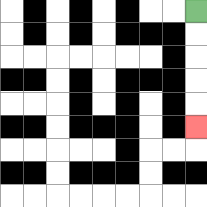{'start': '[8, 0]', 'end': '[8, 5]', 'path_directions': 'D,D,D,D,D', 'path_coordinates': '[[8, 0], [8, 1], [8, 2], [8, 3], [8, 4], [8, 5]]'}